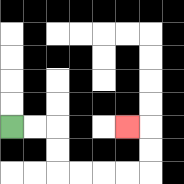{'start': '[0, 5]', 'end': '[5, 5]', 'path_directions': 'R,R,D,D,R,R,R,R,U,U,L', 'path_coordinates': '[[0, 5], [1, 5], [2, 5], [2, 6], [2, 7], [3, 7], [4, 7], [5, 7], [6, 7], [6, 6], [6, 5], [5, 5]]'}